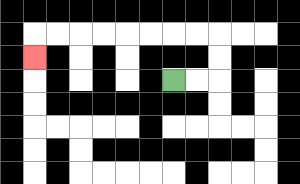{'start': '[7, 3]', 'end': '[1, 2]', 'path_directions': 'R,R,U,U,L,L,L,L,L,L,L,L,D', 'path_coordinates': '[[7, 3], [8, 3], [9, 3], [9, 2], [9, 1], [8, 1], [7, 1], [6, 1], [5, 1], [4, 1], [3, 1], [2, 1], [1, 1], [1, 2]]'}